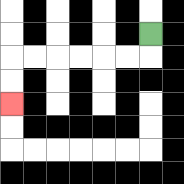{'start': '[6, 1]', 'end': '[0, 4]', 'path_directions': 'D,L,L,L,L,L,L,D,D', 'path_coordinates': '[[6, 1], [6, 2], [5, 2], [4, 2], [3, 2], [2, 2], [1, 2], [0, 2], [0, 3], [0, 4]]'}